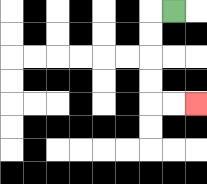{'start': '[7, 0]', 'end': '[8, 4]', 'path_directions': 'L,D,D,D,D,R,R', 'path_coordinates': '[[7, 0], [6, 0], [6, 1], [6, 2], [6, 3], [6, 4], [7, 4], [8, 4]]'}